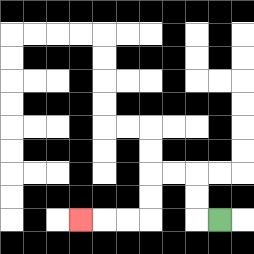{'start': '[9, 9]', 'end': '[3, 9]', 'path_directions': 'L,U,U,L,L,D,D,L,L,L', 'path_coordinates': '[[9, 9], [8, 9], [8, 8], [8, 7], [7, 7], [6, 7], [6, 8], [6, 9], [5, 9], [4, 9], [3, 9]]'}